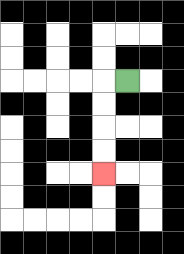{'start': '[5, 3]', 'end': '[4, 7]', 'path_directions': 'L,D,D,D,D', 'path_coordinates': '[[5, 3], [4, 3], [4, 4], [4, 5], [4, 6], [4, 7]]'}